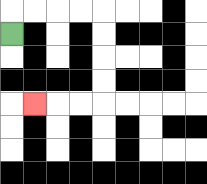{'start': '[0, 1]', 'end': '[1, 4]', 'path_directions': 'U,R,R,R,R,D,D,D,D,L,L,L', 'path_coordinates': '[[0, 1], [0, 0], [1, 0], [2, 0], [3, 0], [4, 0], [4, 1], [4, 2], [4, 3], [4, 4], [3, 4], [2, 4], [1, 4]]'}